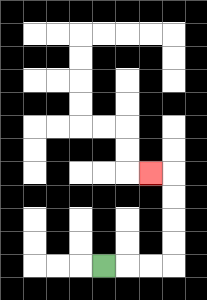{'start': '[4, 11]', 'end': '[6, 7]', 'path_directions': 'R,R,R,U,U,U,U,L', 'path_coordinates': '[[4, 11], [5, 11], [6, 11], [7, 11], [7, 10], [7, 9], [7, 8], [7, 7], [6, 7]]'}